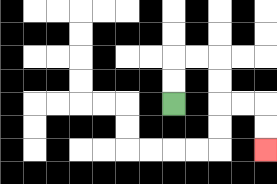{'start': '[7, 4]', 'end': '[11, 6]', 'path_directions': 'U,U,R,R,D,D,R,R,D,D', 'path_coordinates': '[[7, 4], [7, 3], [7, 2], [8, 2], [9, 2], [9, 3], [9, 4], [10, 4], [11, 4], [11, 5], [11, 6]]'}